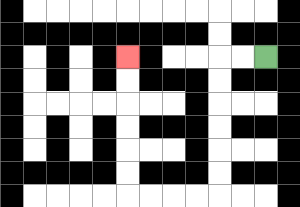{'start': '[11, 2]', 'end': '[5, 2]', 'path_directions': 'L,L,D,D,D,D,D,D,L,L,L,L,U,U,U,U,U,U', 'path_coordinates': '[[11, 2], [10, 2], [9, 2], [9, 3], [9, 4], [9, 5], [9, 6], [9, 7], [9, 8], [8, 8], [7, 8], [6, 8], [5, 8], [5, 7], [5, 6], [5, 5], [5, 4], [5, 3], [5, 2]]'}